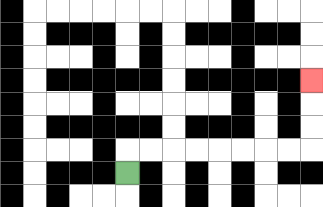{'start': '[5, 7]', 'end': '[13, 3]', 'path_directions': 'U,R,R,R,R,R,R,R,R,U,U,U', 'path_coordinates': '[[5, 7], [5, 6], [6, 6], [7, 6], [8, 6], [9, 6], [10, 6], [11, 6], [12, 6], [13, 6], [13, 5], [13, 4], [13, 3]]'}